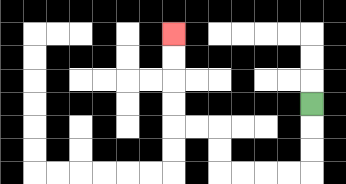{'start': '[13, 4]', 'end': '[7, 1]', 'path_directions': 'D,D,D,L,L,L,L,U,U,L,L,U,U,U,U', 'path_coordinates': '[[13, 4], [13, 5], [13, 6], [13, 7], [12, 7], [11, 7], [10, 7], [9, 7], [9, 6], [9, 5], [8, 5], [7, 5], [7, 4], [7, 3], [7, 2], [7, 1]]'}